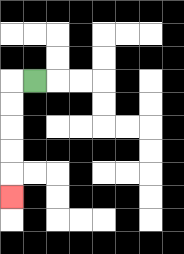{'start': '[1, 3]', 'end': '[0, 8]', 'path_directions': 'L,D,D,D,D,D', 'path_coordinates': '[[1, 3], [0, 3], [0, 4], [0, 5], [0, 6], [0, 7], [0, 8]]'}